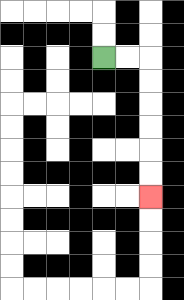{'start': '[4, 2]', 'end': '[6, 8]', 'path_directions': 'R,R,D,D,D,D,D,D', 'path_coordinates': '[[4, 2], [5, 2], [6, 2], [6, 3], [6, 4], [6, 5], [6, 6], [6, 7], [6, 8]]'}